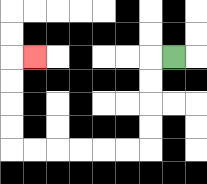{'start': '[7, 2]', 'end': '[1, 2]', 'path_directions': 'L,D,D,D,D,L,L,L,L,L,L,U,U,U,U,R', 'path_coordinates': '[[7, 2], [6, 2], [6, 3], [6, 4], [6, 5], [6, 6], [5, 6], [4, 6], [3, 6], [2, 6], [1, 6], [0, 6], [0, 5], [0, 4], [0, 3], [0, 2], [1, 2]]'}